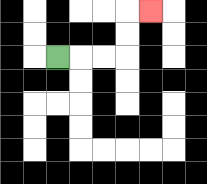{'start': '[2, 2]', 'end': '[6, 0]', 'path_directions': 'R,R,R,U,U,R', 'path_coordinates': '[[2, 2], [3, 2], [4, 2], [5, 2], [5, 1], [5, 0], [6, 0]]'}